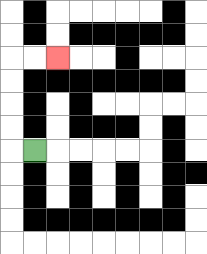{'start': '[1, 6]', 'end': '[2, 2]', 'path_directions': 'L,U,U,U,U,R,R', 'path_coordinates': '[[1, 6], [0, 6], [0, 5], [0, 4], [0, 3], [0, 2], [1, 2], [2, 2]]'}